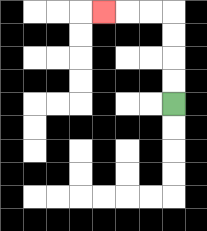{'start': '[7, 4]', 'end': '[4, 0]', 'path_directions': 'U,U,U,U,L,L,L', 'path_coordinates': '[[7, 4], [7, 3], [7, 2], [7, 1], [7, 0], [6, 0], [5, 0], [4, 0]]'}